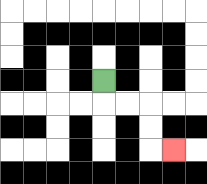{'start': '[4, 3]', 'end': '[7, 6]', 'path_directions': 'D,R,R,D,D,R', 'path_coordinates': '[[4, 3], [4, 4], [5, 4], [6, 4], [6, 5], [6, 6], [7, 6]]'}